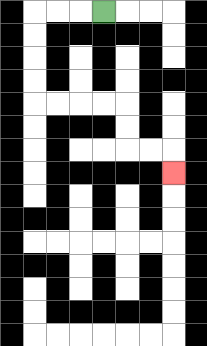{'start': '[4, 0]', 'end': '[7, 7]', 'path_directions': 'L,L,L,D,D,D,D,R,R,R,R,D,D,R,R,D', 'path_coordinates': '[[4, 0], [3, 0], [2, 0], [1, 0], [1, 1], [1, 2], [1, 3], [1, 4], [2, 4], [3, 4], [4, 4], [5, 4], [5, 5], [5, 6], [6, 6], [7, 6], [7, 7]]'}